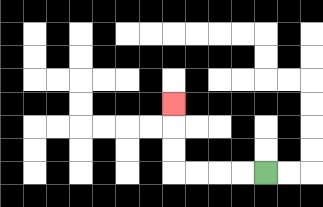{'start': '[11, 7]', 'end': '[7, 4]', 'path_directions': 'L,L,L,L,U,U,U', 'path_coordinates': '[[11, 7], [10, 7], [9, 7], [8, 7], [7, 7], [7, 6], [7, 5], [7, 4]]'}